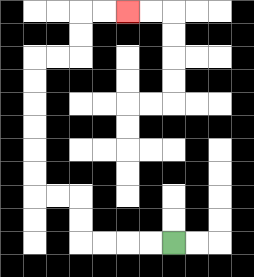{'start': '[7, 10]', 'end': '[5, 0]', 'path_directions': 'L,L,L,L,U,U,L,L,U,U,U,U,U,U,R,R,U,U,R,R', 'path_coordinates': '[[7, 10], [6, 10], [5, 10], [4, 10], [3, 10], [3, 9], [3, 8], [2, 8], [1, 8], [1, 7], [1, 6], [1, 5], [1, 4], [1, 3], [1, 2], [2, 2], [3, 2], [3, 1], [3, 0], [4, 0], [5, 0]]'}